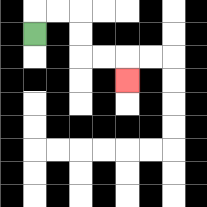{'start': '[1, 1]', 'end': '[5, 3]', 'path_directions': 'U,R,R,D,D,R,R,D', 'path_coordinates': '[[1, 1], [1, 0], [2, 0], [3, 0], [3, 1], [3, 2], [4, 2], [5, 2], [5, 3]]'}